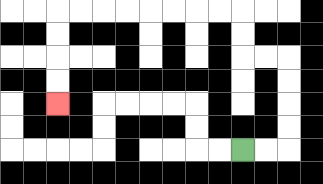{'start': '[10, 6]', 'end': '[2, 4]', 'path_directions': 'R,R,U,U,U,U,L,L,U,U,L,L,L,L,L,L,L,L,D,D,D,D', 'path_coordinates': '[[10, 6], [11, 6], [12, 6], [12, 5], [12, 4], [12, 3], [12, 2], [11, 2], [10, 2], [10, 1], [10, 0], [9, 0], [8, 0], [7, 0], [6, 0], [5, 0], [4, 0], [3, 0], [2, 0], [2, 1], [2, 2], [2, 3], [2, 4]]'}